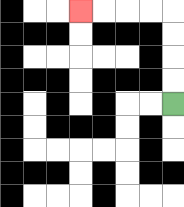{'start': '[7, 4]', 'end': '[3, 0]', 'path_directions': 'U,U,U,U,L,L,L,L', 'path_coordinates': '[[7, 4], [7, 3], [7, 2], [7, 1], [7, 0], [6, 0], [5, 0], [4, 0], [3, 0]]'}